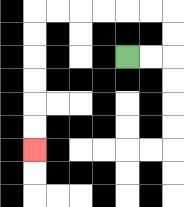{'start': '[5, 2]', 'end': '[1, 6]', 'path_directions': 'R,R,U,U,L,L,L,L,L,L,D,D,D,D,D,D', 'path_coordinates': '[[5, 2], [6, 2], [7, 2], [7, 1], [7, 0], [6, 0], [5, 0], [4, 0], [3, 0], [2, 0], [1, 0], [1, 1], [1, 2], [1, 3], [1, 4], [1, 5], [1, 6]]'}